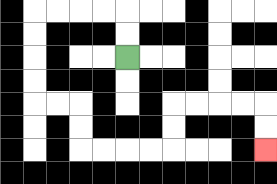{'start': '[5, 2]', 'end': '[11, 6]', 'path_directions': 'U,U,L,L,L,L,D,D,D,D,R,R,D,D,R,R,R,R,U,U,R,R,R,R,D,D', 'path_coordinates': '[[5, 2], [5, 1], [5, 0], [4, 0], [3, 0], [2, 0], [1, 0], [1, 1], [1, 2], [1, 3], [1, 4], [2, 4], [3, 4], [3, 5], [3, 6], [4, 6], [5, 6], [6, 6], [7, 6], [7, 5], [7, 4], [8, 4], [9, 4], [10, 4], [11, 4], [11, 5], [11, 6]]'}